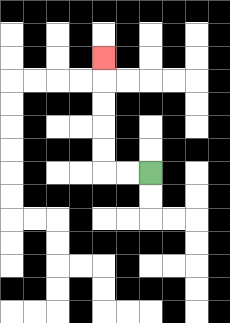{'start': '[6, 7]', 'end': '[4, 2]', 'path_directions': 'L,L,U,U,U,U,U', 'path_coordinates': '[[6, 7], [5, 7], [4, 7], [4, 6], [4, 5], [4, 4], [4, 3], [4, 2]]'}